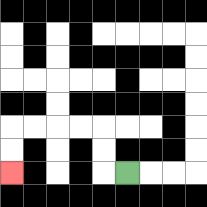{'start': '[5, 7]', 'end': '[0, 7]', 'path_directions': 'L,U,U,L,L,L,L,D,D', 'path_coordinates': '[[5, 7], [4, 7], [4, 6], [4, 5], [3, 5], [2, 5], [1, 5], [0, 5], [0, 6], [0, 7]]'}